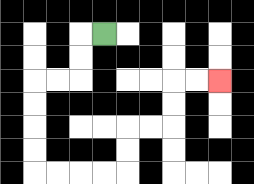{'start': '[4, 1]', 'end': '[9, 3]', 'path_directions': 'L,D,D,L,L,D,D,D,D,R,R,R,R,U,U,R,R,U,U,R,R', 'path_coordinates': '[[4, 1], [3, 1], [3, 2], [3, 3], [2, 3], [1, 3], [1, 4], [1, 5], [1, 6], [1, 7], [2, 7], [3, 7], [4, 7], [5, 7], [5, 6], [5, 5], [6, 5], [7, 5], [7, 4], [7, 3], [8, 3], [9, 3]]'}